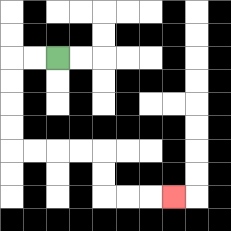{'start': '[2, 2]', 'end': '[7, 8]', 'path_directions': 'L,L,D,D,D,D,R,R,R,R,D,D,R,R,R', 'path_coordinates': '[[2, 2], [1, 2], [0, 2], [0, 3], [0, 4], [0, 5], [0, 6], [1, 6], [2, 6], [3, 6], [4, 6], [4, 7], [4, 8], [5, 8], [6, 8], [7, 8]]'}